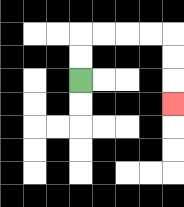{'start': '[3, 3]', 'end': '[7, 4]', 'path_directions': 'U,U,R,R,R,R,D,D,D', 'path_coordinates': '[[3, 3], [3, 2], [3, 1], [4, 1], [5, 1], [6, 1], [7, 1], [7, 2], [7, 3], [7, 4]]'}